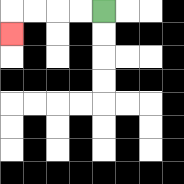{'start': '[4, 0]', 'end': '[0, 1]', 'path_directions': 'L,L,L,L,D', 'path_coordinates': '[[4, 0], [3, 0], [2, 0], [1, 0], [0, 0], [0, 1]]'}